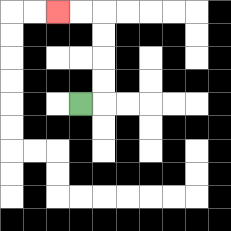{'start': '[3, 4]', 'end': '[2, 0]', 'path_directions': 'R,U,U,U,U,L,L', 'path_coordinates': '[[3, 4], [4, 4], [4, 3], [4, 2], [4, 1], [4, 0], [3, 0], [2, 0]]'}